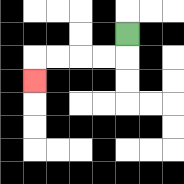{'start': '[5, 1]', 'end': '[1, 3]', 'path_directions': 'D,L,L,L,L,D', 'path_coordinates': '[[5, 1], [5, 2], [4, 2], [3, 2], [2, 2], [1, 2], [1, 3]]'}